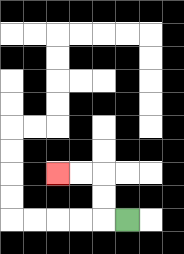{'start': '[5, 9]', 'end': '[2, 7]', 'path_directions': 'L,U,U,L,L', 'path_coordinates': '[[5, 9], [4, 9], [4, 8], [4, 7], [3, 7], [2, 7]]'}